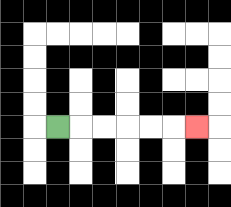{'start': '[2, 5]', 'end': '[8, 5]', 'path_directions': 'R,R,R,R,R,R', 'path_coordinates': '[[2, 5], [3, 5], [4, 5], [5, 5], [6, 5], [7, 5], [8, 5]]'}